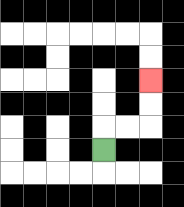{'start': '[4, 6]', 'end': '[6, 3]', 'path_directions': 'U,R,R,U,U', 'path_coordinates': '[[4, 6], [4, 5], [5, 5], [6, 5], [6, 4], [6, 3]]'}